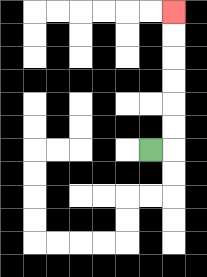{'start': '[6, 6]', 'end': '[7, 0]', 'path_directions': 'R,U,U,U,U,U,U', 'path_coordinates': '[[6, 6], [7, 6], [7, 5], [7, 4], [7, 3], [7, 2], [7, 1], [7, 0]]'}